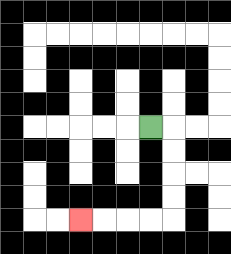{'start': '[6, 5]', 'end': '[3, 9]', 'path_directions': 'R,D,D,D,D,L,L,L,L', 'path_coordinates': '[[6, 5], [7, 5], [7, 6], [7, 7], [7, 8], [7, 9], [6, 9], [5, 9], [4, 9], [3, 9]]'}